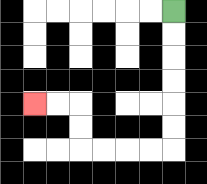{'start': '[7, 0]', 'end': '[1, 4]', 'path_directions': 'D,D,D,D,D,D,L,L,L,L,U,U,L,L', 'path_coordinates': '[[7, 0], [7, 1], [7, 2], [7, 3], [7, 4], [7, 5], [7, 6], [6, 6], [5, 6], [4, 6], [3, 6], [3, 5], [3, 4], [2, 4], [1, 4]]'}